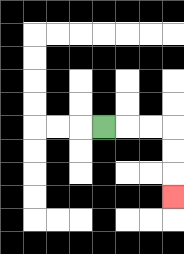{'start': '[4, 5]', 'end': '[7, 8]', 'path_directions': 'R,R,R,D,D,D', 'path_coordinates': '[[4, 5], [5, 5], [6, 5], [7, 5], [7, 6], [7, 7], [7, 8]]'}